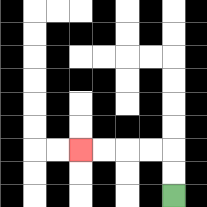{'start': '[7, 8]', 'end': '[3, 6]', 'path_directions': 'U,U,L,L,L,L', 'path_coordinates': '[[7, 8], [7, 7], [7, 6], [6, 6], [5, 6], [4, 6], [3, 6]]'}